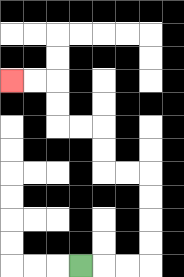{'start': '[3, 11]', 'end': '[0, 3]', 'path_directions': 'R,R,R,U,U,U,U,L,L,U,U,L,L,U,U,L,L', 'path_coordinates': '[[3, 11], [4, 11], [5, 11], [6, 11], [6, 10], [6, 9], [6, 8], [6, 7], [5, 7], [4, 7], [4, 6], [4, 5], [3, 5], [2, 5], [2, 4], [2, 3], [1, 3], [0, 3]]'}